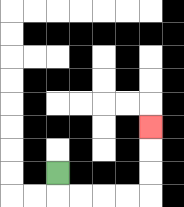{'start': '[2, 7]', 'end': '[6, 5]', 'path_directions': 'D,R,R,R,R,U,U,U', 'path_coordinates': '[[2, 7], [2, 8], [3, 8], [4, 8], [5, 8], [6, 8], [6, 7], [6, 6], [6, 5]]'}